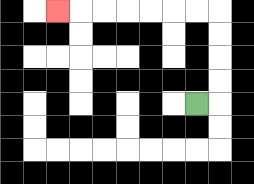{'start': '[8, 4]', 'end': '[2, 0]', 'path_directions': 'R,U,U,U,U,L,L,L,L,L,L,L', 'path_coordinates': '[[8, 4], [9, 4], [9, 3], [9, 2], [9, 1], [9, 0], [8, 0], [7, 0], [6, 0], [5, 0], [4, 0], [3, 0], [2, 0]]'}